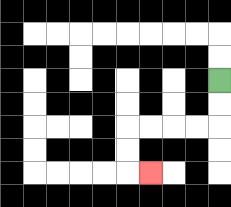{'start': '[9, 3]', 'end': '[6, 7]', 'path_directions': 'D,D,L,L,L,L,D,D,R', 'path_coordinates': '[[9, 3], [9, 4], [9, 5], [8, 5], [7, 5], [6, 5], [5, 5], [5, 6], [5, 7], [6, 7]]'}